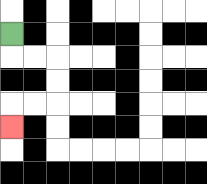{'start': '[0, 1]', 'end': '[0, 5]', 'path_directions': 'D,R,R,D,D,L,L,D', 'path_coordinates': '[[0, 1], [0, 2], [1, 2], [2, 2], [2, 3], [2, 4], [1, 4], [0, 4], [0, 5]]'}